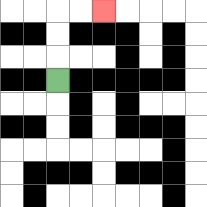{'start': '[2, 3]', 'end': '[4, 0]', 'path_directions': 'U,U,U,R,R', 'path_coordinates': '[[2, 3], [2, 2], [2, 1], [2, 0], [3, 0], [4, 0]]'}